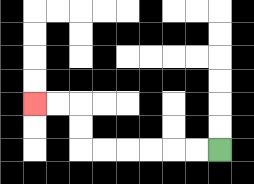{'start': '[9, 6]', 'end': '[1, 4]', 'path_directions': 'L,L,L,L,L,L,U,U,L,L', 'path_coordinates': '[[9, 6], [8, 6], [7, 6], [6, 6], [5, 6], [4, 6], [3, 6], [3, 5], [3, 4], [2, 4], [1, 4]]'}